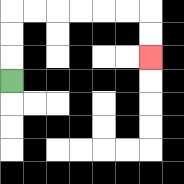{'start': '[0, 3]', 'end': '[6, 2]', 'path_directions': 'U,U,U,R,R,R,R,R,R,D,D', 'path_coordinates': '[[0, 3], [0, 2], [0, 1], [0, 0], [1, 0], [2, 0], [3, 0], [4, 0], [5, 0], [6, 0], [6, 1], [6, 2]]'}